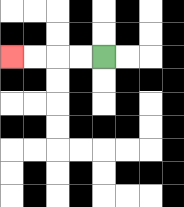{'start': '[4, 2]', 'end': '[0, 2]', 'path_directions': 'L,L,L,L', 'path_coordinates': '[[4, 2], [3, 2], [2, 2], [1, 2], [0, 2]]'}